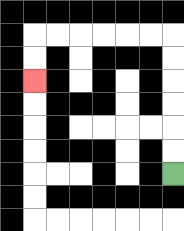{'start': '[7, 7]', 'end': '[1, 3]', 'path_directions': 'U,U,U,U,U,U,L,L,L,L,L,L,D,D', 'path_coordinates': '[[7, 7], [7, 6], [7, 5], [7, 4], [7, 3], [7, 2], [7, 1], [6, 1], [5, 1], [4, 1], [3, 1], [2, 1], [1, 1], [1, 2], [1, 3]]'}